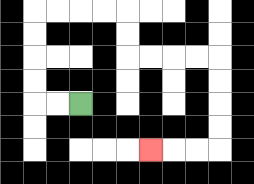{'start': '[3, 4]', 'end': '[6, 6]', 'path_directions': 'L,L,U,U,U,U,R,R,R,R,D,D,R,R,R,R,D,D,D,D,L,L,L', 'path_coordinates': '[[3, 4], [2, 4], [1, 4], [1, 3], [1, 2], [1, 1], [1, 0], [2, 0], [3, 0], [4, 0], [5, 0], [5, 1], [5, 2], [6, 2], [7, 2], [8, 2], [9, 2], [9, 3], [9, 4], [9, 5], [9, 6], [8, 6], [7, 6], [6, 6]]'}